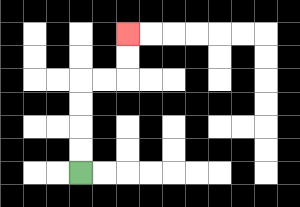{'start': '[3, 7]', 'end': '[5, 1]', 'path_directions': 'U,U,U,U,R,R,U,U', 'path_coordinates': '[[3, 7], [3, 6], [3, 5], [3, 4], [3, 3], [4, 3], [5, 3], [5, 2], [5, 1]]'}